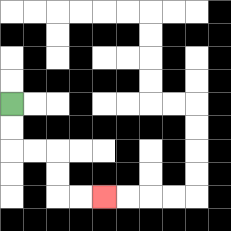{'start': '[0, 4]', 'end': '[4, 8]', 'path_directions': 'D,D,R,R,D,D,R,R', 'path_coordinates': '[[0, 4], [0, 5], [0, 6], [1, 6], [2, 6], [2, 7], [2, 8], [3, 8], [4, 8]]'}